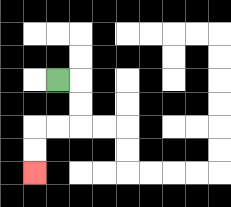{'start': '[2, 3]', 'end': '[1, 7]', 'path_directions': 'R,D,D,L,L,D,D', 'path_coordinates': '[[2, 3], [3, 3], [3, 4], [3, 5], [2, 5], [1, 5], [1, 6], [1, 7]]'}